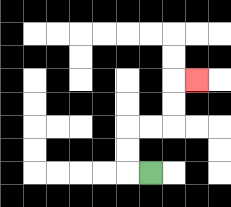{'start': '[6, 7]', 'end': '[8, 3]', 'path_directions': 'L,U,U,R,R,U,U,R', 'path_coordinates': '[[6, 7], [5, 7], [5, 6], [5, 5], [6, 5], [7, 5], [7, 4], [7, 3], [8, 3]]'}